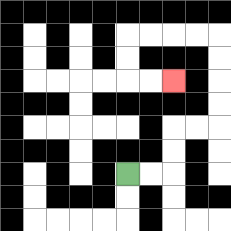{'start': '[5, 7]', 'end': '[7, 3]', 'path_directions': 'R,R,U,U,R,R,U,U,U,U,L,L,L,L,D,D,R,R', 'path_coordinates': '[[5, 7], [6, 7], [7, 7], [7, 6], [7, 5], [8, 5], [9, 5], [9, 4], [9, 3], [9, 2], [9, 1], [8, 1], [7, 1], [6, 1], [5, 1], [5, 2], [5, 3], [6, 3], [7, 3]]'}